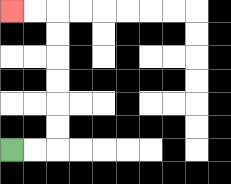{'start': '[0, 6]', 'end': '[0, 0]', 'path_directions': 'R,R,U,U,U,U,U,U,L,L', 'path_coordinates': '[[0, 6], [1, 6], [2, 6], [2, 5], [2, 4], [2, 3], [2, 2], [2, 1], [2, 0], [1, 0], [0, 0]]'}